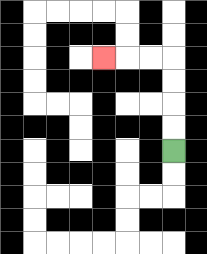{'start': '[7, 6]', 'end': '[4, 2]', 'path_directions': 'U,U,U,U,L,L,L', 'path_coordinates': '[[7, 6], [7, 5], [7, 4], [7, 3], [7, 2], [6, 2], [5, 2], [4, 2]]'}